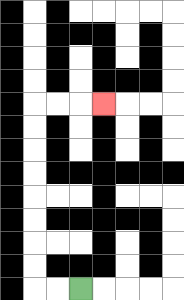{'start': '[3, 12]', 'end': '[4, 4]', 'path_directions': 'L,L,U,U,U,U,U,U,U,U,R,R,R', 'path_coordinates': '[[3, 12], [2, 12], [1, 12], [1, 11], [1, 10], [1, 9], [1, 8], [1, 7], [1, 6], [1, 5], [1, 4], [2, 4], [3, 4], [4, 4]]'}